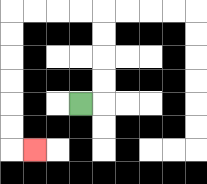{'start': '[3, 4]', 'end': '[1, 6]', 'path_directions': 'R,U,U,U,U,L,L,L,L,D,D,D,D,D,D,R', 'path_coordinates': '[[3, 4], [4, 4], [4, 3], [4, 2], [4, 1], [4, 0], [3, 0], [2, 0], [1, 0], [0, 0], [0, 1], [0, 2], [0, 3], [0, 4], [0, 5], [0, 6], [1, 6]]'}